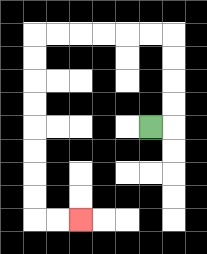{'start': '[6, 5]', 'end': '[3, 9]', 'path_directions': 'R,U,U,U,U,L,L,L,L,L,L,D,D,D,D,D,D,D,D,R,R', 'path_coordinates': '[[6, 5], [7, 5], [7, 4], [7, 3], [7, 2], [7, 1], [6, 1], [5, 1], [4, 1], [3, 1], [2, 1], [1, 1], [1, 2], [1, 3], [1, 4], [1, 5], [1, 6], [1, 7], [1, 8], [1, 9], [2, 9], [3, 9]]'}